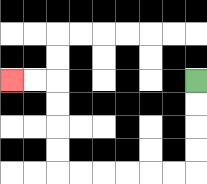{'start': '[8, 3]', 'end': '[0, 3]', 'path_directions': 'D,D,D,D,L,L,L,L,L,L,U,U,U,U,L,L', 'path_coordinates': '[[8, 3], [8, 4], [8, 5], [8, 6], [8, 7], [7, 7], [6, 7], [5, 7], [4, 7], [3, 7], [2, 7], [2, 6], [2, 5], [2, 4], [2, 3], [1, 3], [0, 3]]'}